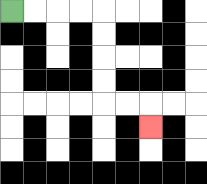{'start': '[0, 0]', 'end': '[6, 5]', 'path_directions': 'R,R,R,R,D,D,D,D,R,R,D', 'path_coordinates': '[[0, 0], [1, 0], [2, 0], [3, 0], [4, 0], [4, 1], [4, 2], [4, 3], [4, 4], [5, 4], [6, 4], [6, 5]]'}